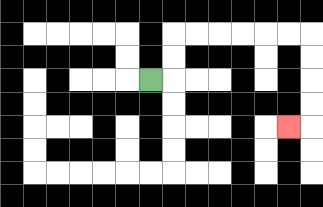{'start': '[6, 3]', 'end': '[12, 5]', 'path_directions': 'R,U,U,R,R,R,R,R,R,D,D,D,D,L', 'path_coordinates': '[[6, 3], [7, 3], [7, 2], [7, 1], [8, 1], [9, 1], [10, 1], [11, 1], [12, 1], [13, 1], [13, 2], [13, 3], [13, 4], [13, 5], [12, 5]]'}